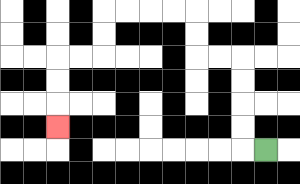{'start': '[11, 6]', 'end': '[2, 5]', 'path_directions': 'L,U,U,U,U,L,L,U,U,L,L,L,L,D,D,L,L,D,D,D', 'path_coordinates': '[[11, 6], [10, 6], [10, 5], [10, 4], [10, 3], [10, 2], [9, 2], [8, 2], [8, 1], [8, 0], [7, 0], [6, 0], [5, 0], [4, 0], [4, 1], [4, 2], [3, 2], [2, 2], [2, 3], [2, 4], [2, 5]]'}